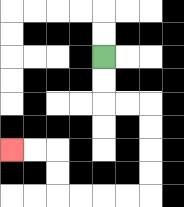{'start': '[4, 2]', 'end': '[0, 6]', 'path_directions': 'D,D,R,R,D,D,D,D,L,L,L,L,U,U,L,L', 'path_coordinates': '[[4, 2], [4, 3], [4, 4], [5, 4], [6, 4], [6, 5], [6, 6], [6, 7], [6, 8], [5, 8], [4, 8], [3, 8], [2, 8], [2, 7], [2, 6], [1, 6], [0, 6]]'}